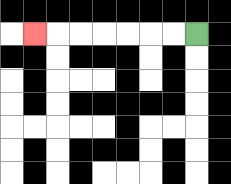{'start': '[8, 1]', 'end': '[1, 1]', 'path_directions': 'L,L,L,L,L,L,L', 'path_coordinates': '[[8, 1], [7, 1], [6, 1], [5, 1], [4, 1], [3, 1], [2, 1], [1, 1]]'}